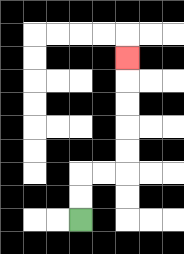{'start': '[3, 9]', 'end': '[5, 2]', 'path_directions': 'U,U,R,R,U,U,U,U,U', 'path_coordinates': '[[3, 9], [3, 8], [3, 7], [4, 7], [5, 7], [5, 6], [5, 5], [5, 4], [5, 3], [5, 2]]'}